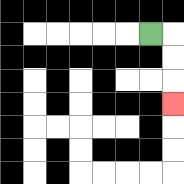{'start': '[6, 1]', 'end': '[7, 4]', 'path_directions': 'R,D,D,D', 'path_coordinates': '[[6, 1], [7, 1], [7, 2], [7, 3], [7, 4]]'}